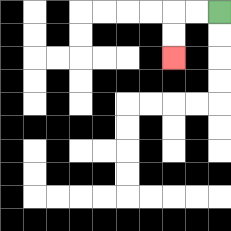{'start': '[9, 0]', 'end': '[7, 2]', 'path_directions': 'L,L,D,D', 'path_coordinates': '[[9, 0], [8, 0], [7, 0], [7, 1], [7, 2]]'}